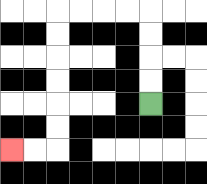{'start': '[6, 4]', 'end': '[0, 6]', 'path_directions': 'U,U,U,U,L,L,L,L,D,D,D,D,D,D,L,L', 'path_coordinates': '[[6, 4], [6, 3], [6, 2], [6, 1], [6, 0], [5, 0], [4, 0], [3, 0], [2, 0], [2, 1], [2, 2], [2, 3], [2, 4], [2, 5], [2, 6], [1, 6], [0, 6]]'}